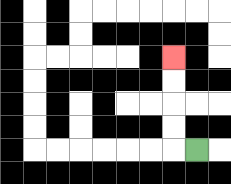{'start': '[8, 6]', 'end': '[7, 2]', 'path_directions': 'L,U,U,U,U', 'path_coordinates': '[[8, 6], [7, 6], [7, 5], [7, 4], [7, 3], [7, 2]]'}